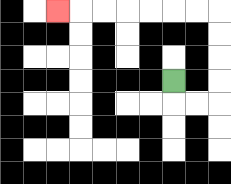{'start': '[7, 3]', 'end': '[2, 0]', 'path_directions': 'D,R,R,U,U,U,U,L,L,L,L,L,L,L', 'path_coordinates': '[[7, 3], [7, 4], [8, 4], [9, 4], [9, 3], [9, 2], [9, 1], [9, 0], [8, 0], [7, 0], [6, 0], [5, 0], [4, 0], [3, 0], [2, 0]]'}